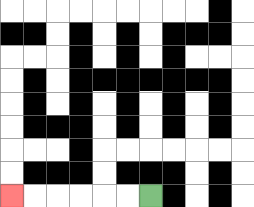{'start': '[6, 8]', 'end': '[0, 8]', 'path_directions': 'L,L,L,L,L,L', 'path_coordinates': '[[6, 8], [5, 8], [4, 8], [3, 8], [2, 8], [1, 8], [0, 8]]'}